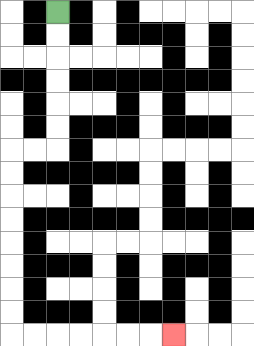{'start': '[2, 0]', 'end': '[7, 14]', 'path_directions': 'D,D,D,D,D,D,L,L,D,D,D,D,D,D,D,D,R,R,R,R,R,R,R', 'path_coordinates': '[[2, 0], [2, 1], [2, 2], [2, 3], [2, 4], [2, 5], [2, 6], [1, 6], [0, 6], [0, 7], [0, 8], [0, 9], [0, 10], [0, 11], [0, 12], [0, 13], [0, 14], [1, 14], [2, 14], [3, 14], [4, 14], [5, 14], [6, 14], [7, 14]]'}